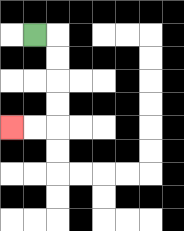{'start': '[1, 1]', 'end': '[0, 5]', 'path_directions': 'R,D,D,D,D,L,L', 'path_coordinates': '[[1, 1], [2, 1], [2, 2], [2, 3], [2, 4], [2, 5], [1, 5], [0, 5]]'}